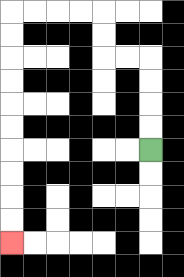{'start': '[6, 6]', 'end': '[0, 10]', 'path_directions': 'U,U,U,U,L,L,U,U,L,L,L,L,D,D,D,D,D,D,D,D,D,D', 'path_coordinates': '[[6, 6], [6, 5], [6, 4], [6, 3], [6, 2], [5, 2], [4, 2], [4, 1], [4, 0], [3, 0], [2, 0], [1, 0], [0, 0], [0, 1], [0, 2], [0, 3], [0, 4], [0, 5], [0, 6], [0, 7], [0, 8], [0, 9], [0, 10]]'}